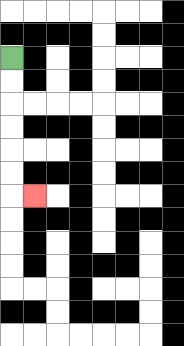{'start': '[0, 2]', 'end': '[1, 8]', 'path_directions': 'D,D,D,D,D,D,R', 'path_coordinates': '[[0, 2], [0, 3], [0, 4], [0, 5], [0, 6], [0, 7], [0, 8], [1, 8]]'}